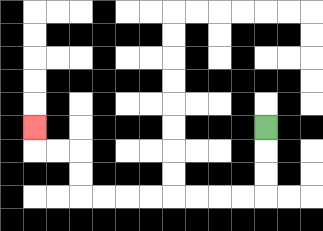{'start': '[11, 5]', 'end': '[1, 5]', 'path_directions': 'D,D,D,L,L,L,L,L,L,L,L,U,U,L,L,U', 'path_coordinates': '[[11, 5], [11, 6], [11, 7], [11, 8], [10, 8], [9, 8], [8, 8], [7, 8], [6, 8], [5, 8], [4, 8], [3, 8], [3, 7], [3, 6], [2, 6], [1, 6], [1, 5]]'}